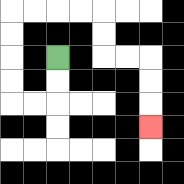{'start': '[2, 2]', 'end': '[6, 5]', 'path_directions': 'D,D,L,L,U,U,U,U,R,R,R,R,D,D,R,R,D,D,D', 'path_coordinates': '[[2, 2], [2, 3], [2, 4], [1, 4], [0, 4], [0, 3], [0, 2], [0, 1], [0, 0], [1, 0], [2, 0], [3, 0], [4, 0], [4, 1], [4, 2], [5, 2], [6, 2], [6, 3], [6, 4], [6, 5]]'}